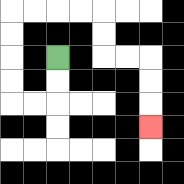{'start': '[2, 2]', 'end': '[6, 5]', 'path_directions': 'D,D,L,L,U,U,U,U,R,R,R,R,D,D,R,R,D,D,D', 'path_coordinates': '[[2, 2], [2, 3], [2, 4], [1, 4], [0, 4], [0, 3], [0, 2], [0, 1], [0, 0], [1, 0], [2, 0], [3, 0], [4, 0], [4, 1], [4, 2], [5, 2], [6, 2], [6, 3], [6, 4], [6, 5]]'}